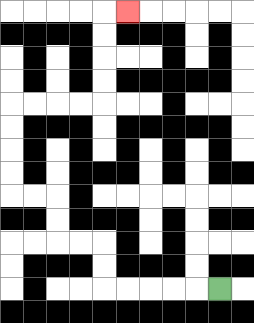{'start': '[9, 12]', 'end': '[5, 0]', 'path_directions': 'L,L,L,L,L,U,U,L,L,U,U,L,L,U,U,U,U,R,R,R,R,U,U,U,U,R', 'path_coordinates': '[[9, 12], [8, 12], [7, 12], [6, 12], [5, 12], [4, 12], [4, 11], [4, 10], [3, 10], [2, 10], [2, 9], [2, 8], [1, 8], [0, 8], [0, 7], [0, 6], [0, 5], [0, 4], [1, 4], [2, 4], [3, 4], [4, 4], [4, 3], [4, 2], [4, 1], [4, 0], [5, 0]]'}